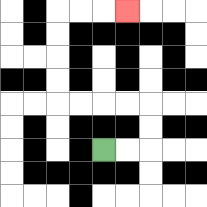{'start': '[4, 6]', 'end': '[5, 0]', 'path_directions': 'R,R,U,U,L,L,L,L,U,U,U,U,R,R,R', 'path_coordinates': '[[4, 6], [5, 6], [6, 6], [6, 5], [6, 4], [5, 4], [4, 4], [3, 4], [2, 4], [2, 3], [2, 2], [2, 1], [2, 0], [3, 0], [4, 0], [5, 0]]'}